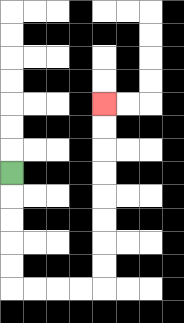{'start': '[0, 7]', 'end': '[4, 4]', 'path_directions': 'D,D,D,D,D,R,R,R,R,U,U,U,U,U,U,U,U', 'path_coordinates': '[[0, 7], [0, 8], [0, 9], [0, 10], [0, 11], [0, 12], [1, 12], [2, 12], [3, 12], [4, 12], [4, 11], [4, 10], [4, 9], [4, 8], [4, 7], [4, 6], [4, 5], [4, 4]]'}